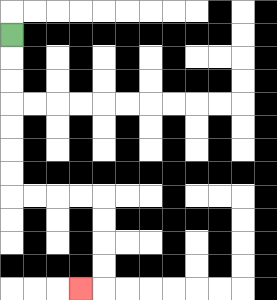{'start': '[0, 1]', 'end': '[3, 12]', 'path_directions': 'D,D,D,D,D,D,D,R,R,R,R,D,D,D,D,L', 'path_coordinates': '[[0, 1], [0, 2], [0, 3], [0, 4], [0, 5], [0, 6], [0, 7], [0, 8], [1, 8], [2, 8], [3, 8], [4, 8], [4, 9], [4, 10], [4, 11], [4, 12], [3, 12]]'}